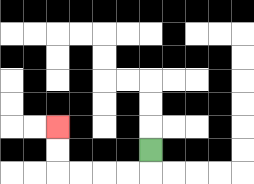{'start': '[6, 6]', 'end': '[2, 5]', 'path_directions': 'D,L,L,L,L,U,U', 'path_coordinates': '[[6, 6], [6, 7], [5, 7], [4, 7], [3, 7], [2, 7], [2, 6], [2, 5]]'}